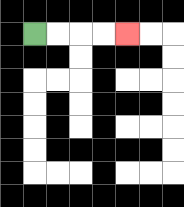{'start': '[1, 1]', 'end': '[5, 1]', 'path_directions': 'R,R,R,R', 'path_coordinates': '[[1, 1], [2, 1], [3, 1], [4, 1], [5, 1]]'}